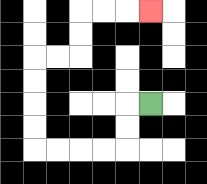{'start': '[6, 4]', 'end': '[6, 0]', 'path_directions': 'L,D,D,L,L,L,L,U,U,U,U,R,R,U,U,R,R,R', 'path_coordinates': '[[6, 4], [5, 4], [5, 5], [5, 6], [4, 6], [3, 6], [2, 6], [1, 6], [1, 5], [1, 4], [1, 3], [1, 2], [2, 2], [3, 2], [3, 1], [3, 0], [4, 0], [5, 0], [6, 0]]'}